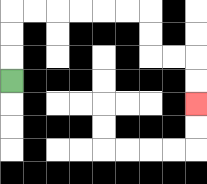{'start': '[0, 3]', 'end': '[8, 4]', 'path_directions': 'U,U,U,R,R,R,R,R,R,D,D,R,R,D,D', 'path_coordinates': '[[0, 3], [0, 2], [0, 1], [0, 0], [1, 0], [2, 0], [3, 0], [4, 0], [5, 0], [6, 0], [6, 1], [6, 2], [7, 2], [8, 2], [8, 3], [8, 4]]'}